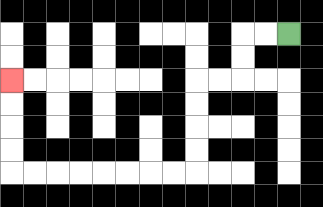{'start': '[12, 1]', 'end': '[0, 3]', 'path_directions': 'L,L,D,D,L,L,D,D,D,D,L,L,L,L,L,L,L,L,U,U,U,U', 'path_coordinates': '[[12, 1], [11, 1], [10, 1], [10, 2], [10, 3], [9, 3], [8, 3], [8, 4], [8, 5], [8, 6], [8, 7], [7, 7], [6, 7], [5, 7], [4, 7], [3, 7], [2, 7], [1, 7], [0, 7], [0, 6], [0, 5], [0, 4], [0, 3]]'}